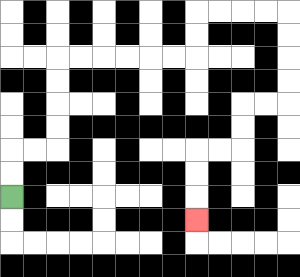{'start': '[0, 8]', 'end': '[8, 9]', 'path_directions': 'U,U,R,R,U,U,U,U,R,R,R,R,R,R,U,U,R,R,R,R,D,D,D,D,L,L,D,D,L,L,D,D,D', 'path_coordinates': '[[0, 8], [0, 7], [0, 6], [1, 6], [2, 6], [2, 5], [2, 4], [2, 3], [2, 2], [3, 2], [4, 2], [5, 2], [6, 2], [7, 2], [8, 2], [8, 1], [8, 0], [9, 0], [10, 0], [11, 0], [12, 0], [12, 1], [12, 2], [12, 3], [12, 4], [11, 4], [10, 4], [10, 5], [10, 6], [9, 6], [8, 6], [8, 7], [8, 8], [8, 9]]'}